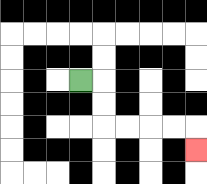{'start': '[3, 3]', 'end': '[8, 6]', 'path_directions': 'R,D,D,R,R,R,R,D', 'path_coordinates': '[[3, 3], [4, 3], [4, 4], [4, 5], [5, 5], [6, 5], [7, 5], [8, 5], [8, 6]]'}